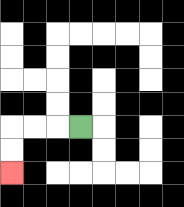{'start': '[3, 5]', 'end': '[0, 7]', 'path_directions': 'L,L,L,D,D', 'path_coordinates': '[[3, 5], [2, 5], [1, 5], [0, 5], [0, 6], [0, 7]]'}